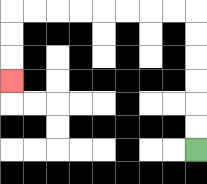{'start': '[8, 6]', 'end': '[0, 3]', 'path_directions': 'U,U,U,U,U,U,L,L,L,L,L,L,L,L,D,D,D', 'path_coordinates': '[[8, 6], [8, 5], [8, 4], [8, 3], [8, 2], [8, 1], [8, 0], [7, 0], [6, 0], [5, 0], [4, 0], [3, 0], [2, 0], [1, 0], [0, 0], [0, 1], [0, 2], [0, 3]]'}